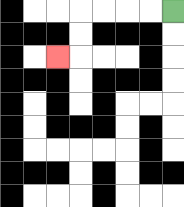{'start': '[7, 0]', 'end': '[2, 2]', 'path_directions': 'L,L,L,L,D,D,L', 'path_coordinates': '[[7, 0], [6, 0], [5, 0], [4, 0], [3, 0], [3, 1], [3, 2], [2, 2]]'}